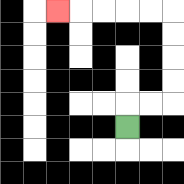{'start': '[5, 5]', 'end': '[2, 0]', 'path_directions': 'U,R,R,U,U,U,U,L,L,L,L,L', 'path_coordinates': '[[5, 5], [5, 4], [6, 4], [7, 4], [7, 3], [7, 2], [7, 1], [7, 0], [6, 0], [5, 0], [4, 0], [3, 0], [2, 0]]'}